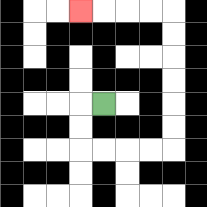{'start': '[4, 4]', 'end': '[3, 0]', 'path_directions': 'L,D,D,R,R,R,R,U,U,U,U,U,U,L,L,L,L', 'path_coordinates': '[[4, 4], [3, 4], [3, 5], [3, 6], [4, 6], [5, 6], [6, 6], [7, 6], [7, 5], [7, 4], [7, 3], [7, 2], [7, 1], [7, 0], [6, 0], [5, 0], [4, 0], [3, 0]]'}